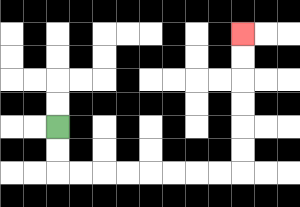{'start': '[2, 5]', 'end': '[10, 1]', 'path_directions': 'D,D,R,R,R,R,R,R,R,R,U,U,U,U,U,U', 'path_coordinates': '[[2, 5], [2, 6], [2, 7], [3, 7], [4, 7], [5, 7], [6, 7], [7, 7], [8, 7], [9, 7], [10, 7], [10, 6], [10, 5], [10, 4], [10, 3], [10, 2], [10, 1]]'}